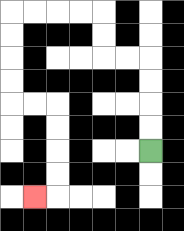{'start': '[6, 6]', 'end': '[1, 8]', 'path_directions': 'U,U,U,U,L,L,U,U,L,L,L,L,D,D,D,D,R,R,D,D,D,D,L', 'path_coordinates': '[[6, 6], [6, 5], [6, 4], [6, 3], [6, 2], [5, 2], [4, 2], [4, 1], [4, 0], [3, 0], [2, 0], [1, 0], [0, 0], [0, 1], [0, 2], [0, 3], [0, 4], [1, 4], [2, 4], [2, 5], [2, 6], [2, 7], [2, 8], [1, 8]]'}